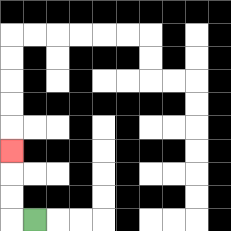{'start': '[1, 9]', 'end': '[0, 6]', 'path_directions': 'L,U,U,U', 'path_coordinates': '[[1, 9], [0, 9], [0, 8], [0, 7], [0, 6]]'}